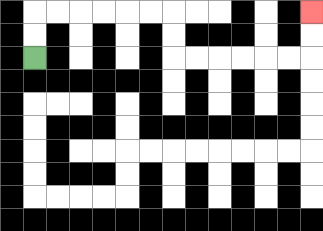{'start': '[1, 2]', 'end': '[13, 0]', 'path_directions': 'U,U,R,R,R,R,R,R,D,D,R,R,R,R,R,R,U,U', 'path_coordinates': '[[1, 2], [1, 1], [1, 0], [2, 0], [3, 0], [4, 0], [5, 0], [6, 0], [7, 0], [7, 1], [7, 2], [8, 2], [9, 2], [10, 2], [11, 2], [12, 2], [13, 2], [13, 1], [13, 0]]'}